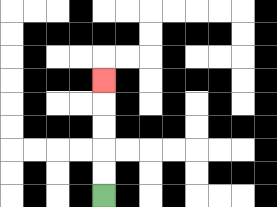{'start': '[4, 8]', 'end': '[4, 3]', 'path_directions': 'U,U,U,U,U', 'path_coordinates': '[[4, 8], [4, 7], [4, 6], [4, 5], [4, 4], [4, 3]]'}